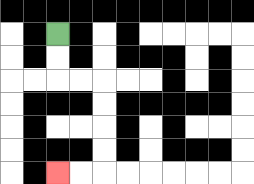{'start': '[2, 1]', 'end': '[2, 7]', 'path_directions': 'D,D,R,R,D,D,D,D,L,L', 'path_coordinates': '[[2, 1], [2, 2], [2, 3], [3, 3], [4, 3], [4, 4], [4, 5], [4, 6], [4, 7], [3, 7], [2, 7]]'}